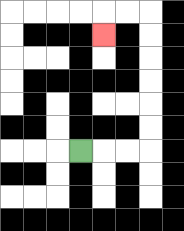{'start': '[3, 6]', 'end': '[4, 1]', 'path_directions': 'R,R,R,U,U,U,U,U,U,L,L,D', 'path_coordinates': '[[3, 6], [4, 6], [5, 6], [6, 6], [6, 5], [6, 4], [6, 3], [6, 2], [6, 1], [6, 0], [5, 0], [4, 0], [4, 1]]'}